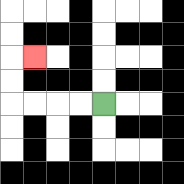{'start': '[4, 4]', 'end': '[1, 2]', 'path_directions': 'L,L,L,L,U,U,R', 'path_coordinates': '[[4, 4], [3, 4], [2, 4], [1, 4], [0, 4], [0, 3], [0, 2], [1, 2]]'}